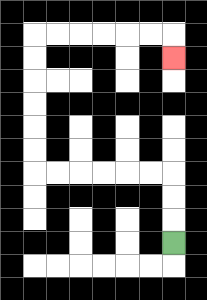{'start': '[7, 10]', 'end': '[7, 2]', 'path_directions': 'U,U,U,L,L,L,L,L,L,U,U,U,U,U,U,R,R,R,R,R,R,D', 'path_coordinates': '[[7, 10], [7, 9], [7, 8], [7, 7], [6, 7], [5, 7], [4, 7], [3, 7], [2, 7], [1, 7], [1, 6], [1, 5], [1, 4], [1, 3], [1, 2], [1, 1], [2, 1], [3, 1], [4, 1], [5, 1], [6, 1], [7, 1], [7, 2]]'}